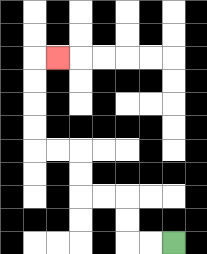{'start': '[7, 10]', 'end': '[2, 2]', 'path_directions': 'L,L,U,U,L,L,U,U,L,L,U,U,U,U,R', 'path_coordinates': '[[7, 10], [6, 10], [5, 10], [5, 9], [5, 8], [4, 8], [3, 8], [3, 7], [3, 6], [2, 6], [1, 6], [1, 5], [1, 4], [1, 3], [1, 2], [2, 2]]'}